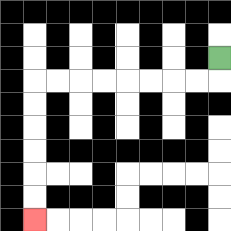{'start': '[9, 2]', 'end': '[1, 9]', 'path_directions': 'D,L,L,L,L,L,L,L,L,D,D,D,D,D,D', 'path_coordinates': '[[9, 2], [9, 3], [8, 3], [7, 3], [6, 3], [5, 3], [4, 3], [3, 3], [2, 3], [1, 3], [1, 4], [1, 5], [1, 6], [1, 7], [1, 8], [1, 9]]'}